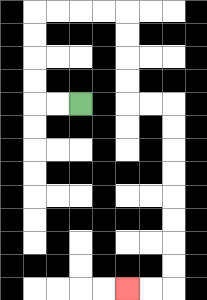{'start': '[3, 4]', 'end': '[5, 12]', 'path_directions': 'L,L,U,U,U,U,R,R,R,R,D,D,D,D,R,R,D,D,D,D,D,D,D,D,L,L', 'path_coordinates': '[[3, 4], [2, 4], [1, 4], [1, 3], [1, 2], [1, 1], [1, 0], [2, 0], [3, 0], [4, 0], [5, 0], [5, 1], [5, 2], [5, 3], [5, 4], [6, 4], [7, 4], [7, 5], [7, 6], [7, 7], [7, 8], [7, 9], [7, 10], [7, 11], [7, 12], [6, 12], [5, 12]]'}